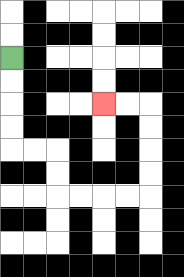{'start': '[0, 2]', 'end': '[4, 4]', 'path_directions': 'D,D,D,D,R,R,D,D,R,R,R,R,U,U,U,U,L,L', 'path_coordinates': '[[0, 2], [0, 3], [0, 4], [0, 5], [0, 6], [1, 6], [2, 6], [2, 7], [2, 8], [3, 8], [4, 8], [5, 8], [6, 8], [6, 7], [6, 6], [6, 5], [6, 4], [5, 4], [4, 4]]'}